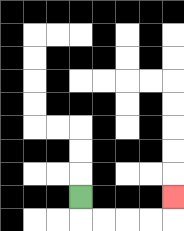{'start': '[3, 8]', 'end': '[7, 8]', 'path_directions': 'D,R,R,R,R,U', 'path_coordinates': '[[3, 8], [3, 9], [4, 9], [5, 9], [6, 9], [7, 9], [7, 8]]'}